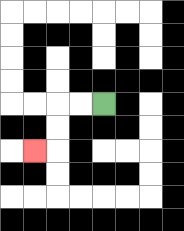{'start': '[4, 4]', 'end': '[1, 6]', 'path_directions': 'L,L,D,D,L', 'path_coordinates': '[[4, 4], [3, 4], [2, 4], [2, 5], [2, 6], [1, 6]]'}